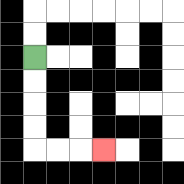{'start': '[1, 2]', 'end': '[4, 6]', 'path_directions': 'D,D,D,D,R,R,R', 'path_coordinates': '[[1, 2], [1, 3], [1, 4], [1, 5], [1, 6], [2, 6], [3, 6], [4, 6]]'}